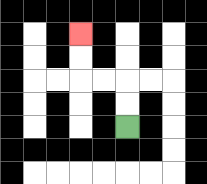{'start': '[5, 5]', 'end': '[3, 1]', 'path_directions': 'U,U,L,L,U,U', 'path_coordinates': '[[5, 5], [5, 4], [5, 3], [4, 3], [3, 3], [3, 2], [3, 1]]'}